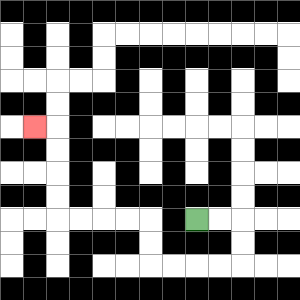{'start': '[8, 9]', 'end': '[1, 5]', 'path_directions': 'R,R,D,D,L,L,L,L,U,U,L,L,L,L,U,U,U,U,L', 'path_coordinates': '[[8, 9], [9, 9], [10, 9], [10, 10], [10, 11], [9, 11], [8, 11], [7, 11], [6, 11], [6, 10], [6, 9], [5, 9], [4, 9], [3, 9], [2, 9], [2, 8], [2, 7], [2, 6], [2, 5], [1, 5]]'}